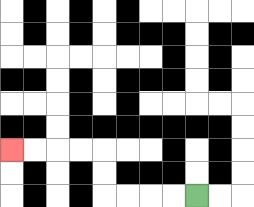{'start': '[8, 8]', 'end': '[0, 6]', 'path_directions': 'L,L,L,L,U,U,L,L,L,L', 'path_coordinates': '[[8, 8], [7, 8], [6, 8], [5, 8], [4, 8], [4, 7], [4, 6], [3, 6], [2, 6], [1, 6], [0, 6]]'}